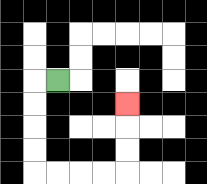{'start': '[2, 3]', 'end': '[5, 4]', 'path_directions': 'L,D,D,D,D,R,R,R,R,U,U,U', 'path_coordinates': '[[2, 3], [1, 3], [1, 4], [1, 5], [1, 6], [1, 7], [2, 7], [3, 7], [4, 7], [5, 7], [5, 6], [5, 5], [5, 4]]'}